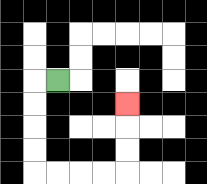{'start': '[2, 3]', 'end': '[5, 4]', 'path_directions': 'L,D,D,D,D,R,R,R,R,U,U,U', 'path_coordinates': '[[2, 3], [1, 3], [1, 4], [1, 5], [1, 6], [1, 7], [2, 7], [3, 7], [4, 7], [5, 7], [5, 6], [5, 5], [5, 4]]'}